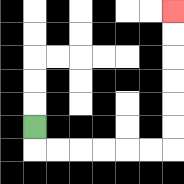{'start': '[1, 5]', 'end': '[7, 0]', 'path_directions': 'D,R,R,R,R,R,R,U,U,U,U,U,U', 'path_coordinates': '[[1, 5], [1, 6], [2, 6], [3, 6], [4, 6], [5, 6], [6, 6], [7, 6], [7, 5], [7, 4], [7, 3], [7, 2], [7, 1], [7, 0]]'}